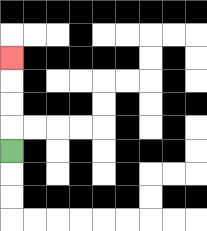{'start': '[0, 6]', 'end': '[0, 2]', 'path_directions': 'U,U,U,U', 'path_coordinates': '[[0, 6], [0, 5], [0, 4], [0, 3], [0, 2]]'}